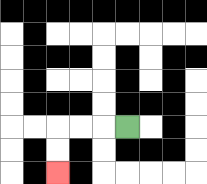{'start': '[5, 5]', 'end': '[2, 7]', 'path_directions': 'L,L,L,D,D', 'path_coordinates': '[[5, 5], [4, 5], [3, 5], [2, 5], [2, 6], [2, 7]]'}